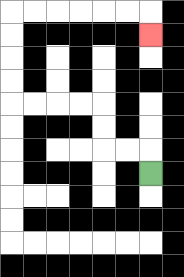{'start': '[6, 7]', 'end': '[6, 1]', 'path_directions': 'U,L,L,U,U,L,L,L,L,U,U,U,U,R,R,R,R,R,R,D', 'path_coordinates': '[[6, 7], [6, 6], [5, 6], [4, 6], [4, 5], [4, 4], [3, 4], [2, 4], [1, 4], [0, 4], [0, 3], [0, 2], [0, 1], [0, 0], [1, 0], [2, 0], [3, 0], [4, 0], [5, 0], [6, 0], [6, 1]]'}